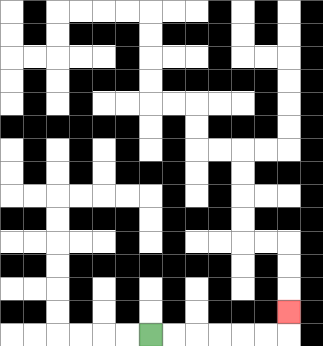{'start': '[6, 14]', 'end': '[12, 13]', 'path_directions': 'R,R,R,R,R,R,U', 'path_coordinates': '[[6, 14], [7, 14], [8, 14], [9, 14], [10, 14], [11, 14], [12, 14], [12, 13]]'}